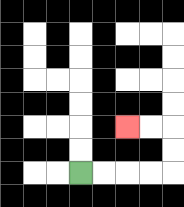{'start': '[3, 7]', 'end': '[5, 5]', 'path_directions': 'R,R,R,R,U,U,L,L', 'path_coordinates': '[[3, 7], [4, 7], [5, 7], [6, 7], [7, 7], [7, 6], [7, 5], [6, 5], [5, 5]]'}